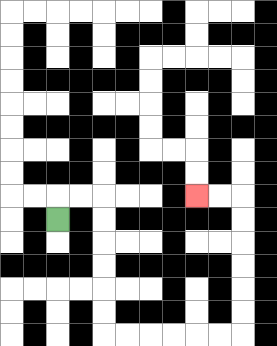{'start': '[2, 9]', 'end': '[8, 8]', 'path_directions': 'U,R,R,D,D,D,D,D,D,R,R,R,R,R,R,U,U,U,U,U,U,L,L', 'path_coordinates': '[[2, 9], [2, 8], [3, 8], [4, 8], [4, 9], [4, 10], [4, 11], [4, 12], [4, 13], [4, 14], [5, 14], [6, 14], [7, 14], [8, 14], [9, 14], [10, 14], [10, 13], [10, 12], [10, 11], [10, 10], [10, 9], [10, 8], [9, 8], [8, 8]]'}